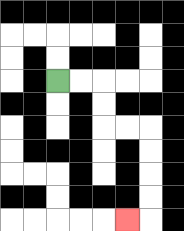{'start': '[2, 3]', 'end': '[5, 9]', 'path_directions': 'R,R,D,D,R,R,D,D,D,D,L', 'path_coordinates': '[[2, 3], [3, 3], [4, 3], [4, 4], [4, 5], [5, 5], [6, 5], [6, 6], [6, 7], [6, 8], [6, 9], [5, 9]]'}